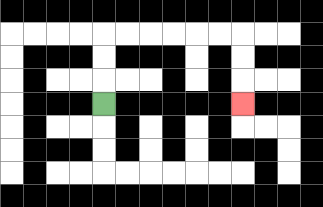{'start': '[4, 4]', 'end': '[10, 4]', 'path_directions': 'U,U,U,R,R,R,R,R,R,D,D,D', 'path_coordinates': '[[4, 4], [4, 3], [4, 2], [4, 1], [5, 1], [6, 1], [7, 1], [8, 1], [9, 1], [10, 1], [10, 2], [10, 3], [10, 4]]'}